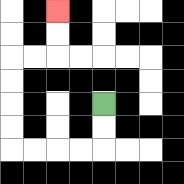{'start': '[4, 4]', 'end': '[2, 0]', 'path_directions': 'D,D,L,L,L,L,U,U,U,U,R,R,U,U', 'path_coordinates': '[[4, 4], [4, 5], [4, 6], [3, 6], [2, 6], [1, 6], [0, 6], [0, 5], [0, 4], [0, 3], [0, 2], [1, 2], [2, 2], [2, 1], [2, 0]]'}